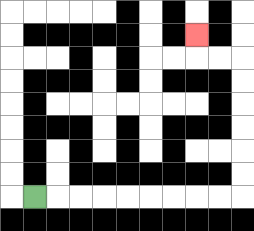{'start': '[1, 8]', 'end': '[8, 1]', 'path_directions': 'R,R,R,R,R,R,R,R,R,U,U,U,U,U,U,L,L,U', 'path_coordinates': '[[1, 8], [2, 8], [3, 8], [4, 8], [5, 8], [6, 8], [7, 8], [8, 8], [9, 8], [10, 8], [10, 7], [10, 6], [10, 5], [10, 4], [10, 3], [10, 2], [9, 2], [8, 2], [8, 1]]'}